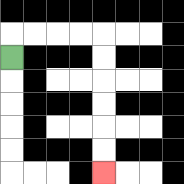{'start': '[0, 2]', 'end': '[4, 7]', 'path_directions': 'U,R,R,R,R,D,D,D,D,D,D', 'path_coordinates': '[[0, 2], [0, 1], [1, 1], [2, 1], [3, 1], [4, 1], [4, 2], [4, 3], [4, 4], [4, 5], [4, 6], [4, 7]]'}